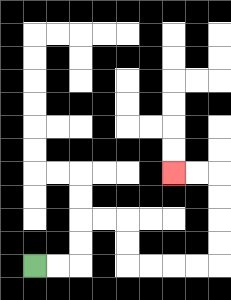{'start': '[1, 11]', 'end': '[7, 7]', 'path_directions': 'R,R,U,U,R,R,D,D,R,R,R,R,U,U,U,U,L,L', 'path_coordinates': '[[1, 11], [2, 11], [3, 11], [3, 10], [3, 9], [4, 9], [5, 9], [5, 10], [5, 11], [6, 11], [7, 11], [8, 11], [9, 11], [9, 10], [9, 9], [9, 8], [9, 7], [8, 7], [7, 7]]'}